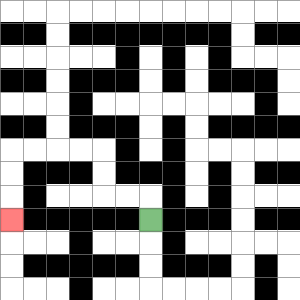{'start': '[6, 9]', 'end': '[0, 9]', 'path_directions': 'U,L,L,U,U,L,L,L,L,D,D,D', 'path_coordinates': '[[6, 9], [6, 8], [5, 8], [4, 8], [4, 7], [4, 6], [3, 6], [2, 6], [1, 6], [0, 6], [0, 7], [0, 8], [0, 9]]'}